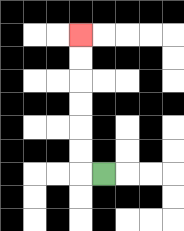{'start': '[4, 7]', 'end': '[3, 1]', 'path_directions': 'L,U,U,U,U,U,U', 'path_coordinates': '[[4, 7], [3, 7], [3, 6], [3, 5], [3, 4], [3, 3], [3, 2], [3, 1]]'}